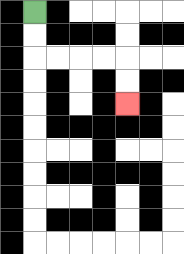{'start': '[1, 0]', 'end': '[5, 4]', 'path_directions': 'D,D,R,R,R,R,D,D', 'path_coordinates': '[[1, 0], [1, 1], [1, 2], [2, 2], [3, 2], [4, 2], [5, 2], [5, 3], [5, 4]]'}